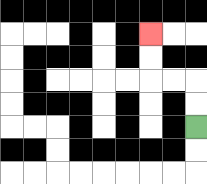{'start': '[8, 5]', 'end': '[6, 1]', 'path_directions': 'U,U,L,L,U,U', 'path_coordinates': '[[8, 5], [8, 4], [8, 3], [7, 3], [6, 3], [6, 2], [6, 1]]'}